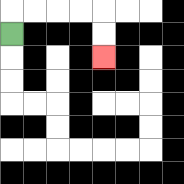{'start': '[0, 1]', 'end': '[4, 2]', 'path_directions': 'U,R,R,R,R,D,D', 'path_coordinates': '[[0, 1], [0, 0], [1, 0], [2, 0], [3, 0], [4, 0], [4, 1], [4, 2]]'}